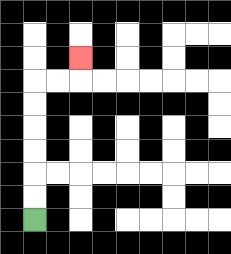{'start': '[1, 9]', 'end': '[3, 2]', 'path_directions': 'U,U,U,U,U,U,R,R,U', 'path_coordinates': '[[1, 9], [1, 8], [1, 7], [1, 6], [1, 5], [1, 4], [1, 3], [2, 3], [3, 3], [3, 2]]'}